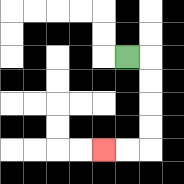{'start': '[5, 2]', 'end': '[4, 6]', 'path_directions': 'R,D,D,D,D,L,L', 'path_coordinates': '[[5, 2], [6, 2], [6, 3], [6, 4], [6, 5], [6, 6], [5, 6], [4, 6]]'}